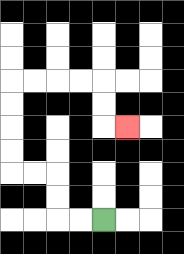{'start': '[4, 9]', 'end': '[5, 5]', 'path_directions': 'L,L,U,U,L,L,U,U,U,U,R,R,R,R,D,D,R', 'path_coordinates': '[[4, 9], [3, 9], [2, 9], [2, 8], [2, 7], [1, 7], [0, 7], [0, 6], [0, 5], [0, 4], [0, 3], [1, 3], [2, 3], [3, 3], [4, 3], [4, 4], [4, 5], [5, 5]]'}